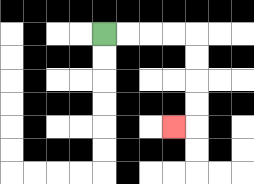{'start': '[4, 1]', 'end': '[7, 5]', 'path_directions': 'R,R,R,R,D,D,D,D,L', 'path_coordinates': '[[4, 1], [5, 1], [6, 1], [7, 1], [8, 1], [8, 2], [8, 3], [8, 4], [8, 5], [7, 5]]'}